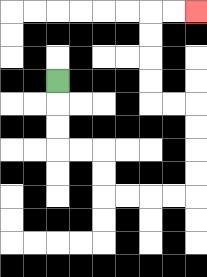{'start': '[2, 3]', 'end': '[8, 0]', 'path_directions': 'D,D,D,R,R,D,D,R,R,R,R,U,U,U,U,L,L,U,U,U,U,R,R', 'path_coordinates': '[[2, 3], [2, 4], [2, 5], [2, 6], [3, 6], [4, 6], [4, 7], [4, 8], [5, 8], [6, 8], [7, 8], [8, 8], [8, 7], [8, 6], [8, 5], [8, 4], [7, 4], [6, 4], [6, 3], [6, 2], [6, 1], [6, 0], [7, 0], [8, 0]]'}